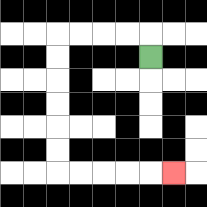{'start': '[6, 2]', 'end': '[7, 7]', 'path_directions': 'U,L,L,L,L,D,D,D,D,D,D,R,R,R,R,R', 'path_coordinates': '[[6, 2], [6, 1], [5, 1], [4, 1], [3, 1], [2, 1], [2, 2], [2, 3], [2, 4], [2, 5], [2, 6], [2, 7], [3, 7], [4, 7], [5, 7], [6, 7], [7, 7]]'}